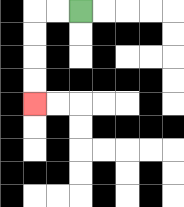{'start': '[3, 0]', 'end': '[1, 4]', 'path_directions': 'L,L,D,D,D,D', 'path_coordinates': '[[3, 0], [2, 0], [1, 0], [1, 1], [1, 2], [1, 3], [1, 4]]'}